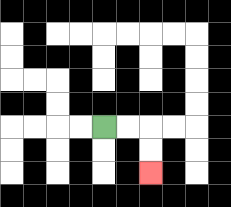{'start': '[4, 5]', 'end': '[6, 7]', 'path_directions': 'R,R,D,D', 'path_coordinates': '[[4, 5], [5, 5], [6, 5], [6, 6], [6, 7]]'}